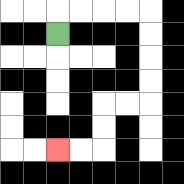{'start': '[2, 1]', 'end': '[2, 6]', 'path_directions': 'U,R,R,R,R,D,D,D,D,L,L,D,D,L,L', 'path_coordinates': '[[2, 1], [2, 0], [3, 0], [4, 0], [5, 0], [6, 0], [6, 1], [6, 2], [6, 3], [6, 4], [5, 4], [4, 4], [4, 5], [4, 6], [3, 6], [2, 6]]'}